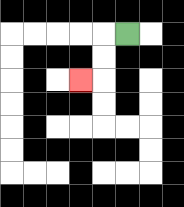{'start': '[5, 1]', 'end': '[3, 3]', 'path_directions': 'L,D,D,L', 'path_coordinates': '[[5, 1], [4, 1], [4, 2], [4, 3], [3, 3]]'}